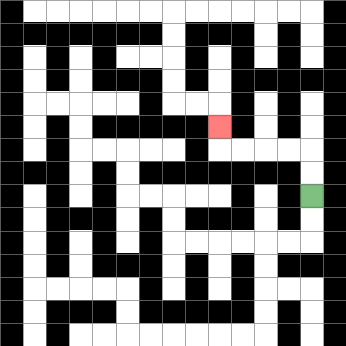{'start': '[13, 8]', 'end': '[9, 5]', 'path_directions': 'U,U,L,L,L,L,U', 'path_coordinates': '[[13, 8], [13, 7], [13, 6], [12, 6], [11, 6], [10, 6], [9, 6], [9, 5]]'}